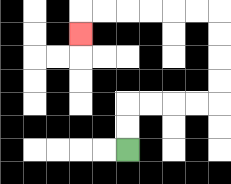{'start': '[5, 6]', 'end': '[3, 1]', 'path_directions': 'U,U,R,R,R,R,U,U,U,U,L,L,L,L,L,L,D', 'path_coordinates': '[[5, 6], [5, 5], [5, 4], [6, 4], [7, 4], [8, 4], [9, 4], [9, 3], [9, 2], [9, 1], [9, 0], [8, 0], [7, 0], [6, 0], [5, 0], [4, 0], [3, 0], [3, 1]]'}